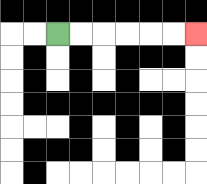{'start': '[2, 1]', 'end': '[8, 1]', 'path_directions': 'R,R,R,R,R,R', 'path_coordinates': '[[2, 1], [3, 1], [4, 1], [5, 1], [6, 1], [7, 1], [8, 1]]'}